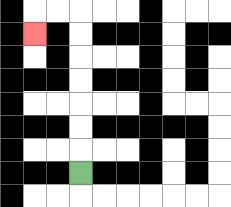{'start': '[3, 7]', 'end': '[1, 1]', 'path_directions': 'U,U,U,U,U,U,U,L,L,D', 'path_coordinates': '[[3, 7], [3, 6], [3, 5], [3, 4], [3, 3], [3, 2], [3, 1], [3, 0], [2, 0], [1, 0], [1, 1]]'}